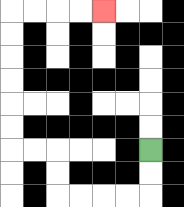{'start': '[6, 6]', 'end': '[4, 0]', 'path_directions': 'D,D,L,L,L,L,U,U,L,L,U,U,U,U,U,U,R,R,R,R', 'path_coordinates': '[[6, 6], [6, 7], [6, 8], [5, 8], [4, 8], [3, 8], [2, 8], [2, 7], [2, 6], [1, 6], [0, 6], [0, 5], [0, 4], [0, 3], [0, 2], [0, 1], [0, 0], [1, 0], [2, 0], [3, 0], [4, 0]]'}